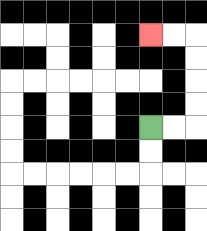{'start': '[6, 5]', 'end': '[6, 1]', 'path_directions': 'R,R,U,U,U,U,L,L', 'path_coordinates': '[[6, 5], [7, 5], [8, 5], [8, 4], [8, 3], [8, 2], [8, 1], [7, 1], [6, 1]]'}